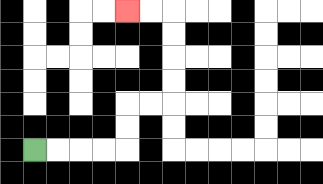{'start': '[1, 6]', 'end': '[5, 0]', 'path_directions': 'R,R,R,R,U,U,R,R,U,U,U,U,L,L', 'path_coordinates': '[[1, 6], [2, 6], [3, 6], [4, 6], [5, 6], [5, 5], [5, 4], [6, 4], [7, 4], [7, 3], [7, 2], [7, 1], [7, 0], [6, 0], [5, 0]]'}